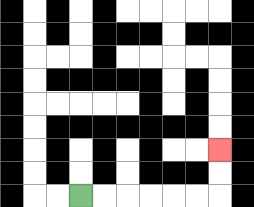{'start': '[3, 8]', 'end': '[9, 6]', 'path_directions': 'R,R,R,R,R,R,U,U', 'path_coordinates': '[[3, 8], [4, 8], [5, 8], [6, 8], [7, 8], [8, 8], [9, 8], [9, 7], [9, 6]]'}